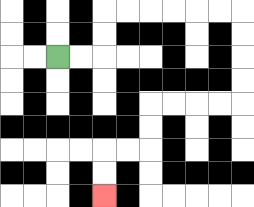{'start': '[2, 2]', 'end': '[4, 8]', 'path_directions': 'R,R,U,U,R,R,R,R,R,R,D,D,D,D,L,L,L,L,D,D,L,L,D,D', 'path_coordinates': '[[2, 2], [3, 2], [4, 2], [4, 1], [4, 0], [5, 0], [6, 0], [7, 0], [8, 0], [9, 0], [10, 0], [10, 1], [10, 2], [10, 3], [10, 4], [9, 4], [8, 4], [7, 4], [6, 4], [6, 5], [6, 6], [5, 6], [4, 6], [4, 7], [4, 8]]'}